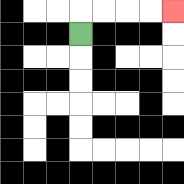{'start': '[3, 1]', 'end': '[7, 0]', 'path_directions': 'U,R,R,R,R', 'path_coordinates': '[[3, 1], [3, 0], [4, 0], [5, 0], [6, 0], [7, 0]]'}